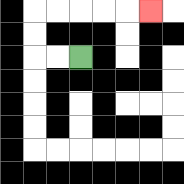{'start': '[3, 2]', 'end': '[6, 0]', 'path_directions': 'L,L,U,U,R,R,R,R,R', 'path_coordinates': '[[3, 2], [2, 2], [1, 2], [1, 1], [1, 0], [2, 0], [3, 0], [4, 0], [5, 0], [6, 0]]'}